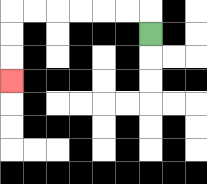{'start': '[6, 1]', 'end': '[0, 3]', 'path_directions': 'U,L,L,L,L,L,L,D,D,D', 'path_coordinates': '[[6, 1], [6, 0], [5, 0], [4, 0], [3, 0], [2, 0], [1, 0], [0, 0], [0, 1], [0, 2], [0, 3]]'}